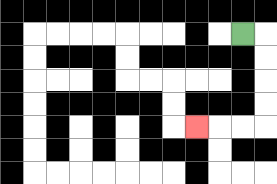{'start': '[10, 1]', 'end': '[8, 5]', 'path_directions': 'R,D,D,D,D,L,L,L', 'path_coordinates': '[[10, 1], [11, 1], [11, 2], [11, 3], [11, 4], [11, 5], [10, 5], [9, 5], [8, 5]]'}